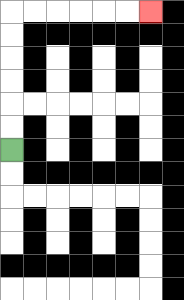{'start': '[0, 6]', 'end': '[6, 0]', 'path_directions': 'U,U,U,U,U,U,R,R,R,R,R,R', 'path_coordinates': '[[0, 6], [0, 5], [0, 4], [0, 3], [0, 2], [0, 1], [0, 0], [1, 0], [2, 0], [3, 0], [4, 0], [5, 0], [6, 0]]'}